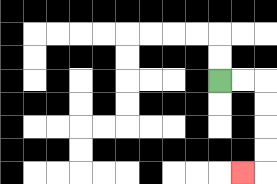{'start': '[9, 3]', 'end': '[10, 7]', 'path_directions': 'R,R,D,D,D,D,L', 'path_coordinates': '[[9, 3], [10, 3], [11, 3], [11, 4], [11, 5], [11, 6], [11, 7], [10, 7]]'}